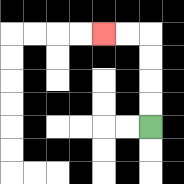{'start': '[6, 5]', 'end': '[4, 1]', 'path_directions': 'U,U,U,U,L,L', 'path_coordinates': '[[6, 5], [6, 4], [6, 3], [6, 2], [6, 1], [5, 1], [4, 1]]'}